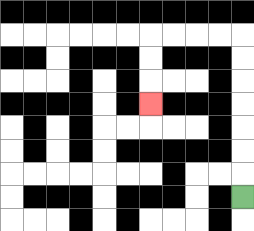{'start': '[10, 8]', 'end': '[6, 4]', 'path_directions': 'U,U,U,U,U,U,U,L,L,L,L,D,D,D', 'path_coordinates': '[[10, 8], [10, 7], [10, 6], [10, 5], [10, 4], [10, 3], [10, 2], [10, 1], [9, 1], [8, 1], [7, 1], [6, 1], [6, 2], [6, 3], [6, 4]]'}